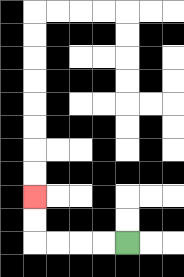{'start': '[5, 10]', 'end': '[1, 8]', 'path_directions': 'L,L,L,L,U,U', 'path_coordinates': '[[5, 10], [4, 10], [3, 10], [2, 10], [1, 10], [1, 9], [1, 8]]'}